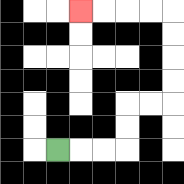{'start': '[2, 6]', 'end': '[3, 0]', 'path_directions': 'R,R,R,U,U,R,R,U,U,U,U,L,L,L,L', 'path_coordinates': '[[2, 6], [3, 6], [4, 6], [5, 6], [5, 5], [5, 4], [6, 4], [7, 4], [7, 3], [7, 2], [7, 1], [7, 0], [6, 0], [5, 0], [4, 0], [3, 0]]'}